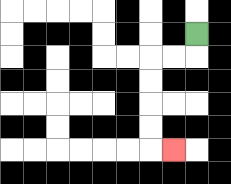{'start': '[8, 1]', 'end': '[7, 6]', 'path_directions': 'D,L,L,D,D,D,D,R', 'path_coordinates': '[[8, 1], [8, 2], [7, 2], [6, 2], [6, 3], [6, 4], [6, 5], [6, 6], [7, 6]]'}